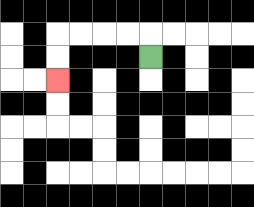{'start': '[6, 2]', 'end': '[2, 3]', 'path_directions': 'U,L,L,L,L,D,D', 'path_coordinates': '[[6, 2], [6, 1], [5, 1], [4, 1], [3, 1], [2, 1], [2, 2], [2, 3]]'}